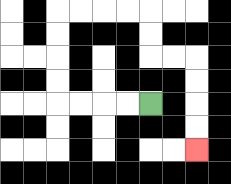{'start': '[6, 4]', 'end': '[8, 6]', 'path_directions': 'L,L,L,L,U,U,U,U,R,R,R,R,D,D,R,R,D,D,D,D', 'path_coordinates': '[[6, 4], [5, 4], [4, 4], [3, 4], [2, 4], [2, 3], [2, 2], [2, 1], [2, 0], [3, 0], [4, 0], [5, 0], [6, 0], [6, 1], [6, 2], [7, 2], [8, 2], [8, 3], [8, 4], [8, 5], [8, 6]]'}